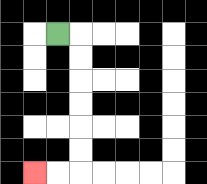{'start': '[2, 1]', 'end': '[1, 7]', 'path_directions': 'R,D,D,D,D,D,D,L,L', 'path_coordinates': '[[2, 1], [3, 1], [3, 2], [3, 3], [3, 4], [3, 5], [3, 6], [3, 7], [2, 7], [1, 7]]'}